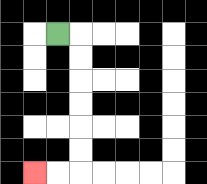{'start': '[2, 1]', 'end': '[1, 7]', 'path_directions': 'R,D,D,D,D,D,D,L,L', 'path_coordinates': '[[2, 1], [3, 1], [3, 2], [3, 3], [3, 4], [3, 5], [3, 6], [3, 7], [2, 7], [1, 7]]'}